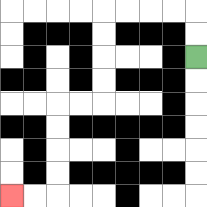{'start': '[8, 2]', 'end': '[0, 8]', 'path_directions': 'U,U,L,L,L,L,D,D,D,D,L,L,D,D,D,D,L,L', 'path_coordinates': '[[8, 2], [8, 1], [8, 0], [7, 0], [6, 0], [5, 0], [4, 0], [4, 1], [4, 2], [4, 3], [4, 4], [3, 4], [2, 4], [2, 5], [2, 6], [2, 7], [2, 8], [1, 8], [0, 8]]'}